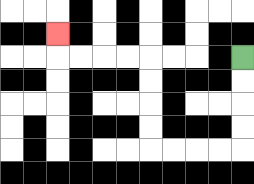{'start': '[10, 2]', 'end': '[2, 1]', 'path_directions': 'D,D,D,D,L,L,L,L,U,U,U,U,L,L,L,L,U', 'path_coordinates': '[[10, 2], [10, 3], [10, 4], [10, 5], [10, 6], [9, 6], [8, 6], [7, 6], [6, 6], [6, 5], [6, 4], [6, 3], [6, 2], [5, 2], [4, 2], [3, 2], [2, 2], [2, 1]]'}